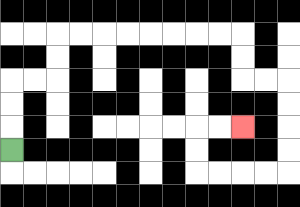{'start': '[0, 6]', 'end': '[10, 5]', 'path_directions': 'U,U,U,R,R,U,U,R,R,R,R,R,R,R,R,D,D,R,R,D,D,D,D,L,L,L,L,U,U,R,R', 'path_coordinates': '[[0, 6], [0, 5], [0, 4], [0, 3], [1, 3], [2, 3], [2, 2], [2, 1], [3, 1], [4, 1], [5, 1], [6, 1], [7, 1], [8, 1], [9, 1], [10, 1], [10, 2], [10, 3], [11, 3], [12, 3], [12, 4], [12, 5], [12, 6], [12, 7], [11, 7], [10, 7], [9, 7], [8, 7], [8, 6], [8, 5], [9, 5], [10, 5]]'}